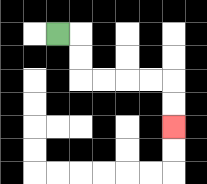{'start': '[2, 1]', 'end': '[7, 5]', 'path_directions': 'R,D,D,R,R,R,R,D,D', 'path_coordinates': '[[2, 1], [3, 1], [3, 2], [3, 3], [4, 3], [5, 3], [6, 3], [7, 3], [7, 4], [7, 5]]'}